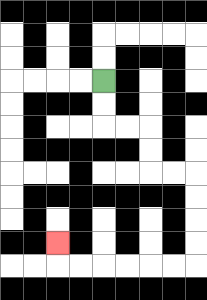{'start': '[4, 3]', 'end': '[2, 10]', 'path_directions': 'D,D,R,R,D,D,R,R,D,D,D,D,L,L,L,L,L,L,U', 'path_coordinates': '[[4, 3], [4, 4], [4, 5], [5, 5], [6, 5], [6, 6], [6, 7], [7, 7], [8, 7], [8, 8], [8, 9], [8, 10], [8, 11], [7, 11], [6, 11], [5, 11], [4, 11], [3, 11], [2, 11], [2, 10]]'}